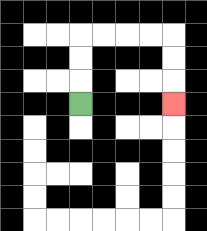{'start': '[3, 4]', 'end': '[7, 4]', 'path_directions': 'U,U,U,R,R,R,R,D,D,D', 'path_coordinates': '[[3, 4], [3, 3], [3, 2], [3, 1], [4, 1], [5, 1], [6, 1], [7, 1], [7, 2], [7, 3], [7, 4]]'}